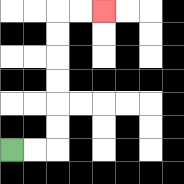{'start': '[0, 6]', 'end': '[4, 0]', 'path_directions': 'R,R,U,U,U,U,U,U,R,R', 'path_coordinates': '[[0, 6], [1, 6], [2, 6], [2, 5], [2, 4], [2, 3], [2, 2], [2, 1], [2, 0], [3, 0], [4, 0]]'}